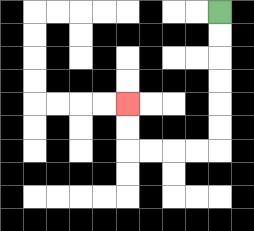{'start': '[9, 0]', 'end': '[5, 4]', 'path_directions': 'D,D,D,D,D,D,L,L,L,L,U,U', 'path_coordinates': '[[9, 0], [9, 1], [9, 2], [9, 3], [9, 4], [9, 5], [9, 6], [8, 6], [7, 6], [6, 6], [5, 6], [5, 5], [5, 4]]'}